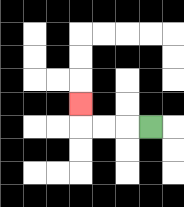{'start': '[6, 5]', 'end': '[3, 4]', 'path_directions': 'L,L,L,U', 'path_coordinates': '[[6, 5], [5, 5], [4, 5], [3, 5], [3, 4]]'}